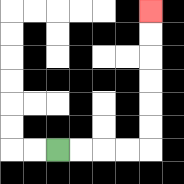{'start': '[2, 6]', 'end': '[6, 0]', 'path_directions': 'R,R,R,R,U,U,U,U,U,U', 'path_coordinates': '[[2, 6], [3, 6], [4, 6], [5, 6], [6, 6], [6, 5], [6, 4], [6, 3], [6, 2], [6, 1], [6, 0]]'}